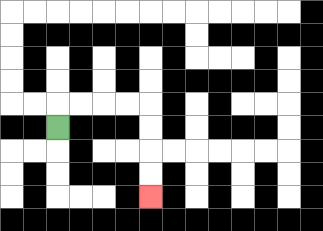{'start': '[2, 5]', 'end': '[6, 8]', 'path_directions': 'U,R,R,R,R,D,D,D,D', 'path_coordinates': '[[2, 5], [2, 4], [3, 4], [4, 4], [5, 4], [6, 4], [6, 5], [6, 6], [6, 7], [6, 8]]'}